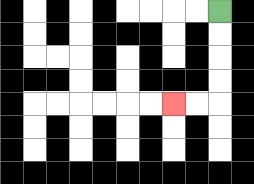{'start': '[9, 0]', 'end': '[7, 4]', 'path_directions': 'D,D,D,D,L,L', 'path_coordinates': '[[9, 0], [9, 1], [9, 2], [9, 3], [9, 4], [8, 4], [7, 4]]'}